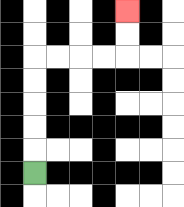{'start': '[1, 7]', 'end': '[5, 0]', 'path_directions': 'U,U,U,U,U,R,R,R,R,U,U', 'path_coordinates': '[[1, 7], [1, 6], [1, 5], [1, 4], [1, 3], [1, 2], [2, 2], [3, 2], [4, 2], [5, 2], [5, 1], [5, 0]]'}